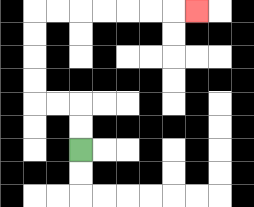{'start': '[3, 6]', 'end': '[8, 0]', 'path_directions': 'U,U,L,L,U,U,U,U,R,R,R,R,R,R,R', 'path_coordinates': '[[3, 6], [3, 5], [3, 4], [2, 4], [1, 4], [1, 3], [1, 2], [1, 1], [1, 0], [2, 0], [3, 0], [4, 0], [5, 0], [6, 0], [7, 0], [8, 0]]'}